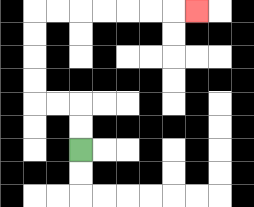{'start': '[3, 6]', 'end': '[8, 0]', 'path_directions': 'U,U,L,L,U,U,U,U,R,R,R,R,R,R,R', 'path_coordinates': '[[3, 6], [3, 5], [3, 4], [2, 4], [1, 4], [1, 3], [1, 2], [1, 1], [1, 0], [2, 0], [3, 0], [4, 0], [5, 0], [6, 0], [7, 0], [8, 0]]'}